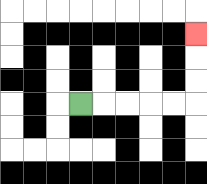{'start': '[3, 4]', 'end': '[8, 1]', 'path_directions': 'R,R,R,R,R,U,U,U', 'path_coordinates': '[[3, 4], [4, 4], [5, 4], [6, 4], [7, 4], [8, 4], [8, 3], [8, 2], [8, 1]]'}